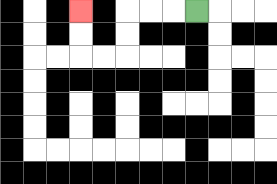{'start': '[8, 0]', 'end': '[3, 0]', 'path_directions': 'L,L,L,D,D,L,L,U,U', 'path_coordinates': '[[8, 0], [7, 0], [6, 0], [5, 0], [5, 1], [5, 2], [4, 2], [3, 2], [3, 1], [3, 0]]'}